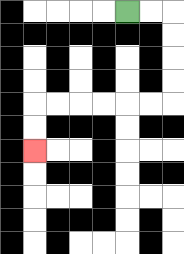{'start': '[5, 0]', 'end': '[1, 6]', 'path_directions': 'R,R,D,D,D,D,L,L,L,L,L,L,D,D', 'path_coordinates': '[[5, 0], [6, 0], [7, 0], [7, 1], [7, 2], [7, 3], [7, 4], [6, 4], [5, 4], [4, 4], [3, 4], [2, 4], [1, 4], [1, 5], [1, 6]]'}